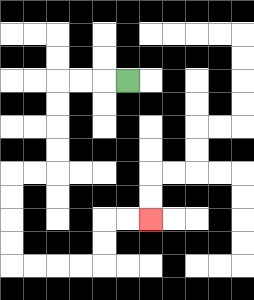{'start': '[5, 3]', 'end': '[6, 9]', 'path_directions': 'L,L,L,D,D,D,D,L,L,D,D,D,D,R,R,R,R,U,U,R,R', 'path_coordinates': '[[5, 3], [4, 3], [3, 3], [2, 3], [2, 4], [2, 5], [2, 6], [2, 7], [1, 7], [0, 7], [0, 8], [0, 9], [0, 10], [0, 11], [1, 11], [2, 11], [3, 11], [4, 11], [4, 10], [4, 9], [5, 9], [6, 9]]'}